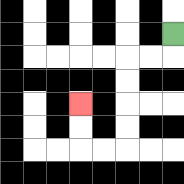{'start': '[7, 1]', 'end': '[3, 4]', 'path_directions': 'D,L,L,D,D,D,D,L,L,U,U', 'path_coordinates': '[[7, 1], [7, 2], [6, 2], [5, 2], [5, 3], [5, 4], [5, 5], [5, 6], [4, 6], [3, 6], [3, 5], [3, 4]]'}